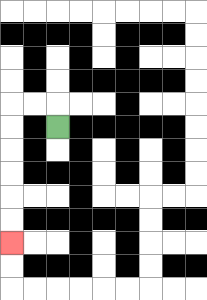{'start': '[2, 5]', 'end': '[0, 10]', 'path_directions': 'U,L,L,D,D,D,D,D,D', 'path_coordinates': '[[2, 5], [2, 4], [1, 4], [0, 4], [0, 5], [0, 6], [0, 7], [0, 8], [0, 9], [0, 10]]'}